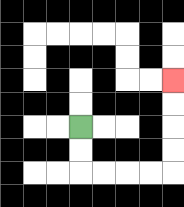{'start': '[3, 5]', 'end': '[7, 3]', 'path_directions': 'D,D,R,R,R,R,U,U,U,U', 'path_coordinates': '[[3, 5], [3, 6], [3, 7], [4, 7], [5, 7], [6, 7], [7, 7], [7, 6], [7, 5], [7, 4], [7, 3]]'}